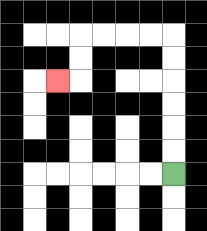{'start': '[7, 7]', 'end': '[2, 3]', 'path_directions': 'U,U,U,U,U,U,L,L,L,L,D,D,L', 'path_coordinates': '[[7, 7], [7, 6], [7, 5], [7, 4], [7, 3], [7, 2], [7, 1], [6, 1], [5, 1], [4, 1], [3, 1], [3, 2], [3, 3], [2, 3]]'}